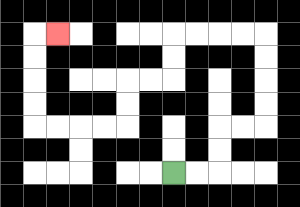{'start': '[7, 7]', 'end': '[2, 1]', 'path_directions': 'R,R,U,U,R,R,U,U,U,U,L,L,L,L,D,D,L,L,D,D,L,L,L,L,U,U,U,U,R', 'path_coordinates': '[[7, 7], [8, 7], [9, 7], [9, 6], [9, 5], [10, 5], [11, 5], [11, 4], [11, 3], [11, 2], [11, 1], [10, 1], [9, 1], [8, 1], [7, 1], [7, 2], [7, 3], [6, 3], [5, 3], [5, 4], [5, 5], [4, 5], [3, 5], [2, 5], [1, 5], [1, 4], [1, 3], [1, 2], [1, 1], [2, 1]]'}